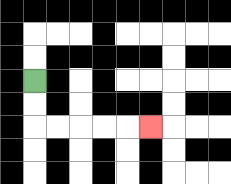{'start': '[1, 3]', 'end': '[6, 5]', 'path_directions': 'D,D,R,R,R,R,R', 'path_coordinates': '[[1, 3], [1, 4], [1, 5], [2, 5], [3, 5], [4, 5], [5, 5], [6, 5]]'}